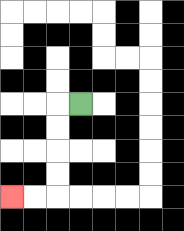{'start': '[3, 4]', 'end': '[0, 8]', 'path_directions': 'L,D,D,D,D,L,L', 'path_coordinates': '[[3, 4], [2, 4], [2, 5], [2, 6], [2, 7], [2, 8], [1, 8], [0, 8]]'}